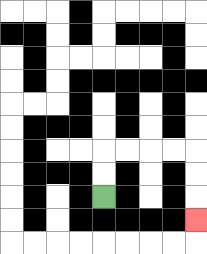{'start': '[4, 8]', 'end': '[8, 9]', 'path_directions': 'U,U,R,R,R,R,D,D,D', 'path_coordinates': '[[4, 8], [4, 7], [4, 6], [5, 6], [6, 6], [7, 6], [8, 6], [8, 7], [8, 8], [8, 9]]'}